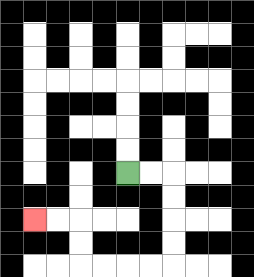{'start': '[5, 7]', 'end': '[1, 9]', 'path_directions': 'R,R,D,D,D,D,L,L,L,L,U,U,L,L', 'path_coordinates': '[[5, 7], [6, 7], [7, 7], [7, 8], [7, 9], [7, 10], [7, 11], [6, 11], [5, 11], [4, 11], [3, 11], [3, 10], [3, 9], [2, 9], [1, 9]]'}